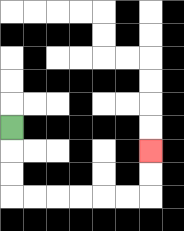{'start': '[0, 5]', 'end': '[6, 6]', 'path_directions': 'D,D,D,R,R,R,R,R,R,U,U', 'path_coordinates': '[[0, 5], [0, 6], [0, 7], [0, 8], [1, 8], [2, 8], [3, 8], [4, 8], [5, 8], [6, 8], [6, 7], [6, 6]]'}